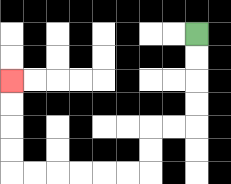{'start': '[8, 1]', 'end': '[0, 3]', 'path_directions': 'D,D,D,D,L,L,D,D,L,L,L,L,L,L,U,U,U,U', 'path_coordinates': '[[8, 1], [8, 2], [8, 3], [8, 4], [8, 5], [7, 5], [6, 5], [6, 6], [6, 7], [5, 7], [4, 7], [3, 7], [2, 7], [1, 7], [0, 7], [0, 6], [0, 5], [0, 4], [0, 3]]'}